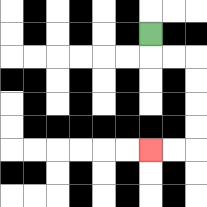{'start': '[6, 1]', 'end': '[6, 6]', 'path_directions': 'D,R,R,D,D,D,D,L,L', 'path_coordinates': '[[6, 1], [6, 2], [7, 2], [8, 2], [8, 3], [8, 4], [8, 5], [8, 6], [7, 6], [6, 6]]'}